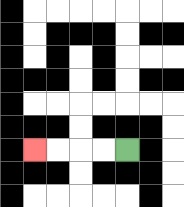{'start': '[5, 6]', 'end': '[1, 6]', 'path_directions': 'L,L,L,L', 'path_coordinates': '[[5, 6], [4, 6], [3, 6], [2, 6], [1, 6]]'}